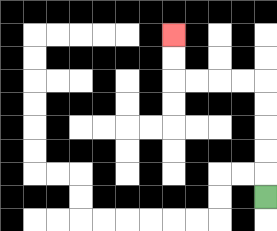{'start': '[11, 8]', 'end': '[7, 1]', 'path_directions': 'U,U,U,U,U,L,L,L,L,U,U', 'path_coordinates': '[[11, 8], [11, 7], [11, 6], [11, 5], [11, 4], [11, 3], [10, 3], [9, 3], [8, 3], [7, 3], [7, 2], [7, 1]]'}